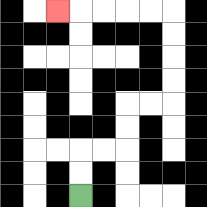{'start': '[3, 8]', 'end': '[2, 0]', 'path_directions': 'U,U,R,R,U,U,R,R,U,U,U,U,L,L,L,L,L', 'path_coordinates': '[[3, 8], [3, 7], [3, 6], [4, 6], [5, 6], [5, 5], [5, 4], [6, 4], [7, 4], [7, 3], [7, 2], [7, 1], [7, 0], [6, 0], [5, 0], [4, 0], [3, 0], [2, 0]]'}